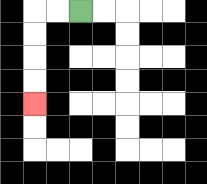{'start': '[3, 0]', 'end': '[1, 4]', 'path_directions': 'L,L,D,D,D,D', 'path_coordinates': '[[3, 0], [2, 0], [1, 0], [1, 1], [1, 2], [1, 3], [1, 4]]'}